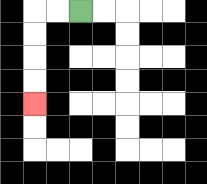{'start': '[3, 0]', 'end': '[1, 4]', 'path_directions': 'L,L,D,D,D,D', 'path_coordinates': '[[3, 0], [2, 0], [1, 0], [1, 1], [1, 2], [1, 3], [1, 4]]'}